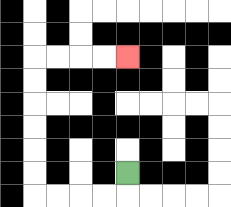{'start': '[5, 7]', 'end': '[5, 2]', 'path_directions': 'D,L,L,L,L,U,U,U,U,U,U,R,R,R,R', 'path_coordinates': '[[5, 7], [5, 8], [4, 8], [3, 8], [2, 8], [1, 8], [1, 7], [1, 6], [1, 5], [1, 4], [1, 3], [1, 2], [2, 2], [3, 2], [4, 2], [5, 2]]'}